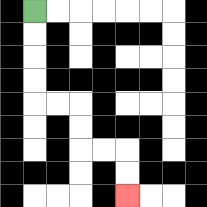{'start': '[1, 0]', 'end': '[5, 8]', 'path_directions': 'D,D,D,D,R,R,D,D,R,R,D,D', 'path_coordinates': '[[1, 0], [1, 1], [1, 2], [1, 3], [1, 4], [2, 4], [3, 4], [3, 5], [3, 6], [4, 6], [5, 6], [5, 7], [5, 8]]'}